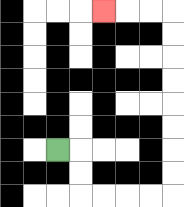{'start': '[2, 6]', 'end': '[4, 0]', 'path_directions': 'R,D,D,R,R,R,R,U,U,U,U,U,U,U,U,L,L,L', 'path_coordinates': '[[2, 6], [3, 6], [3, 7], [3, 8], [4, 8], [5, 8], [6, 8], [7, 8], [7, 7], [7, 6], [7, 5], [7, 4], [7, 3], [7, 2], [7, 1], [7, 0], [6, 0], [5, 0], [4, 0]]'}